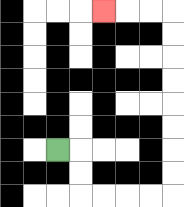{'start': '[2, 6]', 'end': '[4, 0]', 'path_directions': 'R,D,D,R,R,R,R,U,U,U,U,U,U,U,U,L,L,L', 'path_coordinates': '[[2, 6], [3, 6], [3, 7], [3, 8], [4, 8], [5, 8], [6, 8], [7, 8], [7, 7], [7, 6], [7, 5], [7, 4], [7, 3], [7, 2], [7, 1], [7, 0], [6, 0], [5, 0], [4, 0]]'}